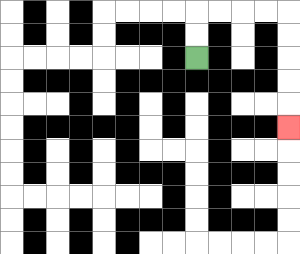{'start': '[8, 2]', 'end': '[12, 5]', 'path_directions': 'U,U,R,R,R,R,D,D,D,D,D', 'path_coordinates': '[[8, 2], [8, 1], [8, 0], [9, 0], [10, 0], [11, 0], [12, 0], [12, 1], [12, 2], [12, 3], [12, 4], [12, 5]]'}